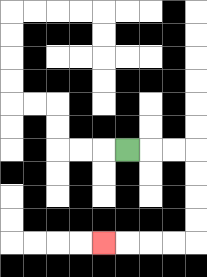{'start': '[5, 6]', 'end': '[4, 10]', 'path_directions': 'R,R,R,D,D,D,D,L,L,L,L', 'path_coordinates': '[[5, 6], [6, 6], [7, 6], [8, 6], [8, 7], [8, 8], [8, 9], [8, 10], [7, 10], [6, 10], [5, 10], [4, 10]]'}